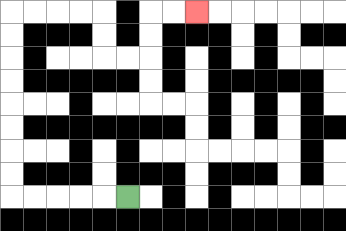{'start': '[5, 8]', 'end': '[8, 0]', 'path_directions': 'L,L,L,L,L,U,U,U,U,U,U,U,U,R,R,R,R,D,D,R,R,U,U,R,R', 'path_coordinates': '[[5, 8], [4, 8], [3, 8], [2, 8], [1, 8], [0, 8], [0, 7], [0, 6], [0, 5], [0, 4], [0, 3], [0, 2], [0, 1], [0, 0], [1, 0], [2, 0], [3, 0], [4, 0], [4, 1], [4, 2], [5, 2], [6, 2], [6, 1], [6, 0], [7, 0], [8, 0]]'}